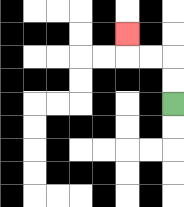{'start': '[7, 4]', 'end': '[5, 1]', 'path_directions': 'U,U,L,L,U', 'path_coordinates': '[[7, 4], [7, 3], [7, 2], [6, 2], [5, 2], [5, 1]]'}